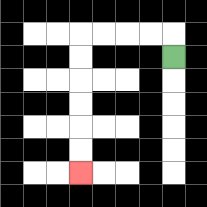{'start': '[7, 2]', 'end': '[3, 7]', 'path_directions': 'U,L,L,L,L,D,D,D,D,D,D', 'path_coordinates': '[[7, 2], [7, 1], [6, 1], [5, 1], [4, 1], [3, 1], [3, 2], [3, 3], [3, 4], [3, 5], [3, 6], [3, 7]]'}